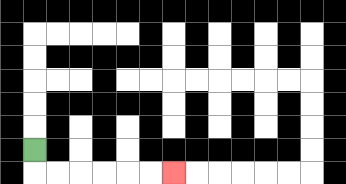{'start': '[1, 6]', 'end': '[7, 7]', 'path_directions': 'D,R,R,R,R,R,R', 'path_coordinates': '[[1, 6], [1, 7], [2, 7], [3, 7], [4, 7], [5, 7], [6, 7], [7, 7]]'}